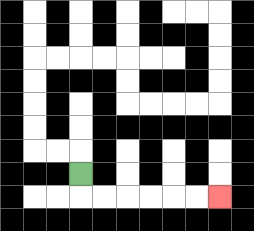{'start': '[3, 7]', 'end': '[9, 8]', 'path_directions': 'D,R,R,R,R,R,R', 'path_coordinates': '[[3, 7], [3, 8], [4, 8], [5, 8], [6, 8], [7, 8], [8, 8], [9, 8]]'}